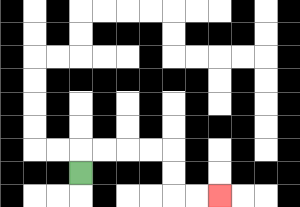{'start': '[3, 7]', 'end': '[9, 8]', 'path_directions': 'U,R,R,R,R,D,D,R,R', 'path_coordinates': '[[3, 7], [3, 6], [4, 6], [5, 6], [6, 6], [7, 6], [7, 7], [7, 8], [8, 8], [9, 8]]'}